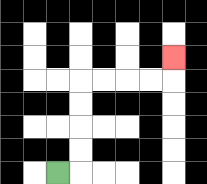{'start': '[2, 7]', 'end': '[7, 2]', 'path_directions': 'R,U,U,U,U,R,R,R,R,U', 'path_coordinates': '[[2, 7], [3, 7], [3, 6], [3, 5], [3, 4], [3, 3], [4, 3], [5, 3], [6, 3], [7, 3], [7, 2]]'}